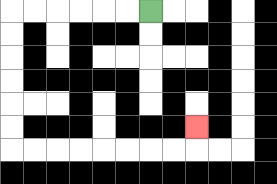{'start': '[6, 0]', 'end': '[8, 5]', 'path_directions': 'L,L,L,L,L,L,D,D,D,D,D,D,R,R,R,R,R,R,R,R,U', 'path_coordinates': '[[6, 0], [5, 0], [4, 0], [3, 0], [2, 0], [1, 0], [0, 0], [0, 1], [0, 2], [0, 3], [0, 4], [0, 5], [0, 6], [1, 6], [2, 6], [3, 6], [4, 6], [5, 6], [6, 6], [7, 6], [8, 6], [8, 5]]'}